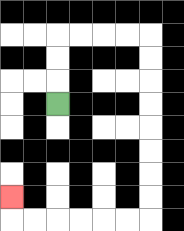{'start': '[2, 4]', 'end': '[0, 8]', 'path_directions': 'U,U,U,R,R,R,R,D,D,D,D,D,D,D,D,L,L,L,L,L,L,U', 'path_coordinates': '[[2, 4], [2, 3], [2, 2], [2, 1], [3, 1], [4, 1], [5, 1], [6, 1], [6, 2], [6, 3], [6, 4], [6, 5], [6, 6], [6, 7], [6, 8], [6, 9], [5, 9], [4, 9], [3, 9], [2, 9], [1, 9], [0, 9], [0, 8]]'}